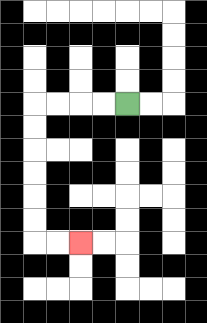{'start': '[5, 4]', 'end': '[3, 10]', 'path_directions': 'L,L,L,L,D,D,D,D,D,D,R,R', 'path_coordinates': '[[5, 4], [4, 4], [3, 4], [2, 4], [1, 4], [1, 5], [1, 6], [1, 7], [1, 8], [1, 9], [1, 10], [2, 10], [3, 10]]'}